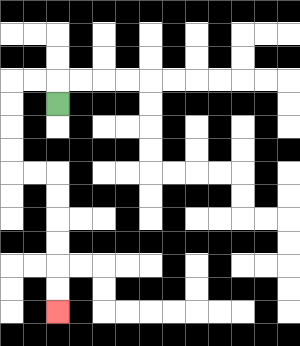{'start': '[2, 4]', 'end': '[2, 13]', 'path_directions': 'U,L,L,D,D,D,D,R,R,D,D,D,D,D,D', 'path_coordinates': '[[2, 4], [2, 3], [1, 3], [0, 3], [0, 4], [0, 5], [0, 6], [0, 7], [1, 7], [2, 7], [2, 8], [2, 9], [2, 10], [2, 11], [2, 12], [2, 13]]'}